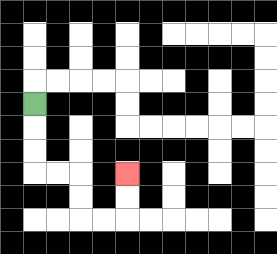{'start': '[1, 4]', 'end': '[5, 7]', 'path_directions': 'D,D,D,R,R,D,D,R,R,U,U', 'path_coordinates': '[[1, 4], [1, 5], [1, 6], [1, 7], [2, 7], [3, 7], [3, 8], [3, 9], [4, 9], [5, 9], [5, 8], [5, 7]]'}